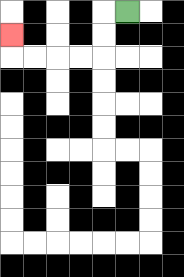{'start': '[5, 0]', 'end': '[0, 1]', 'path_directions': 'L,D,D,L,L,L,L,U', 'path_coordinates': '[[5, 0], [4, 0], [4, 1], [4, 2], [3, 2], [2, 2], [1, 2], [0, 2], [0, 1]]'}